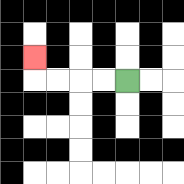{'start': '[5, 3]', 'end': '[1, 2]', 'path_directions': 'L,L,L,L,U', 'path_coordinates': '[[5, 3], [4, 3], [3, 3], [2, 3], [1, 3], [1, 2]]'}